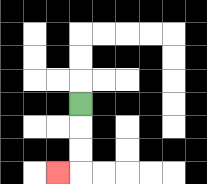{'start': '[3, 4]', 'end': '[2, 7]', 'path_directions': 'D,D,D,L', 'path_coordinates': '[[3, 4], [3, 5], [3, 6], [3, 7], [2, 7]]'}